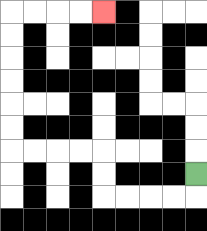{'start': '[8, 7]', 'end': '[4, 0]', 'path_directions': 'D,L,L,L,L,U,U,L,L,L,L,U,U,U,U,U,U,R,R,R,R', 'path_coordinates': '[[8, 7], [8, 8], [7, 8], [6, 8], [5, 8], [4, 8], [4, 7], [4, 6], [3, 6], [2, 6], [1, 6], [0, 6], [0, 5], [0, 4], [0, 3], [0, 2], [0, 1], [0, 0], [1, 0], [2, 0], [3, 0], [4, 0]]'}